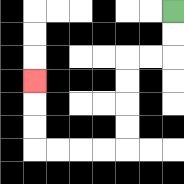{'start': '[7, 0]', 'end': '[1, 3]', 'path_directions': 'D,D,L,L,D,D,D,D,L,L,L,L,U,U,U', 'path_coordinates': '[[7, 0], [7, 1], [7, 2], [6, 2], [5, 2], [5, 3], [5, 4], [5, 5], [5, 6], [4, 6], [3, 6], [2, 6], [1, 6], [1, 5], [1, 4], [1, 3]]'}